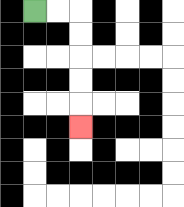{'start': '[1, 0]', 'end': '[3, 5]', 'path_directions': 'R,R,D,D,D,D,D', 'path_coordinates': '[[1, 0], [2, 0], [3, 0], [3, 1], [3, 2], [3, 3], [3, 4], [3, 5]]'}